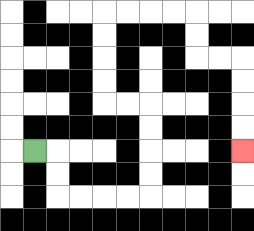{'start': '[1, 6]', 'end': '[10, 6]', 'path_directions': 'R,D,D,R,R,R,R,U,U,U,U,L,L,U,U,U,U,R,R,R,R,D,D,R,R,D,D,D,D', 'path_coordinates': '[[1, 6], [2, 6], [2, 7], [2, 8], [3, 8], [4, 8], [5, 8], [6, 8], [6, 7], [6, 6], [6, 5], [6, 4], [5, 4], [4, 4], [4, 3], [4, 2], [4, 1], [4, 0], [5, 0], [6, 0], [7, 0], [8, 0], [8, 1], [8, 2], [9, 2], [10, 2], [10, 3], [10, 4], [10, 5], [10, 6]]'}